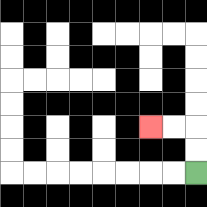{'start': '[8, 7]', 'end': '[6, 5]', 'path_directions': 'U,U,L,L', 'path_coordinates': '[[8, 7], [8, 6], [8, 5], [7, 5], [6, 5]]'}